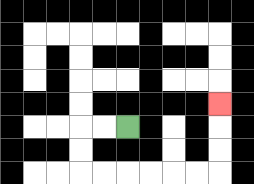{'start': '[5, 5]', 'end': '[9, 4]', 'path_directions': 'L,L,D,D,R,R,R,R,R,R,U,U,U', 'path_coordinates': '[[5, 5], [4, 5], [3, 5], [3, 6], [3, 7], [4, 7], [5, 7], [6, 7], [7, 7], [8, 7], [9, 7], [9, 6], [9, 5], [9, 4]]'}